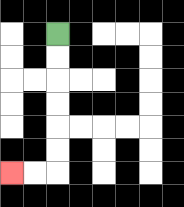{'start': '[2, 1]', 'end': '[0, 7]', 'path_directions': 'D,D,D,D,D,D,L,L', 'path_coordinates': '[[2, 1], [2, 2], [2, 3], [2, 4], [2, 5], [2, 6], [2, 7], [1, 7], [0, 7]]'}